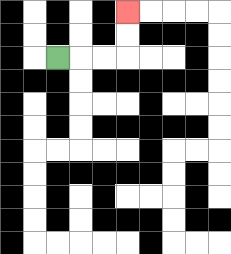{'start': '[2, 2]', 'end': '[5, 0]', 'path_directions': 'R,R,R,U,U', 'path_coordinates': '[[2, 2], [3, 2], [4, 2], [5, 2], [5, 1], [5, 0]]'}